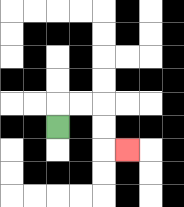{'start': '[2, 5]', 'end': '[5, 6]', 'path_directions': 'U,R,R,D,D,R', 'path_coordinates': '[[2, 5], [2, 4], [3, 4], [4, 4], [4, 5], [4, 6], [5, 6]]'}